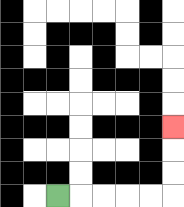{'start': '[2, 8]', 'end': '[7, 5]', 'path_directions': 'R,R,R,R,R,U,U,U', 'path_coordinates': '[[2, 8], [3, 8], [4, 8], [5, 8], [6, 8], [7, 8], [7, 7], [7, 6], [7, 5]]'}